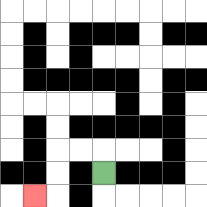{'start': '[4, 7]', 'end': '[1, 8]', 'path_directions': 'U,L,L,D,D,L', 'path_coordinates': '[[4, 7], [4, 6], [3, 6], [2, 6], [2, 7], [2, 8], [1, 8]]'}